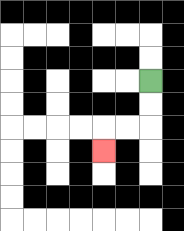{'start': '[6, 3]', 'end': '[4, 6]', 'path_directions': 'D,D,L,L,D', 'path_coordinates': '[[6, 3], [6, 4], [6, 5], [5, 5], [4, 5], [4, 6]]'}